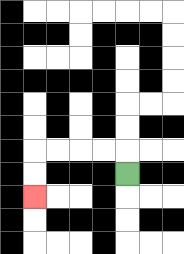{'start': '[5, 7]', 'end': '[1, 8]', 'path_directions': 'U,L,L,L,L,D,D', 'path_coordinates': '[[5, 7], [5, 6], [4, 6], [3, 6], [2, 6], [1, 6], [1, 7], [1, 8]]'}